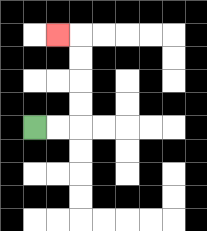{'start': '[1, 5]', 'end': '[2, 1]', 'path_directions': 'R,R,U,U,U,U,L', 'path_coordinates': '[[1, 5], [2, 5], [3, 5], [3, 4], [3, 3], [3, 2], [3, 1], [2, 1]]'}